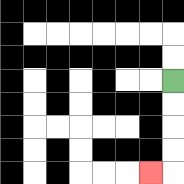{'start': '[7, 3]', 'end': '[6, 7]', 'path_directions': 'D,D,D,D,L', 'path_coordinates': '[[7, 3], [7, 4], [7, 5], [7, 6], [7, 7], [6, 7]]'}